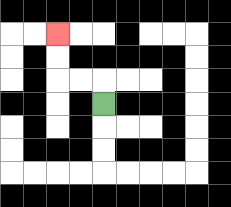{'start': '[4, 4]', 'end': '[2, 1]', 'path_directions': 'U,L,L,U,U', 'path_coordinates': '[[4, 4], [4, 3], [3, 3], [2, 3], [2, 2], [2, 1]]'}